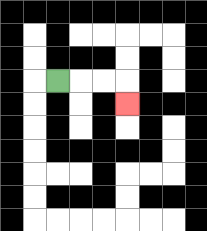{'start': '[2, 3]', 'end': '[5, 4]', 'path_directions': 'R,R,R,D', 'path_coordinates': '[[2, 3], [3, 3], [4, 3], [5, 3], [5, 4]]'}